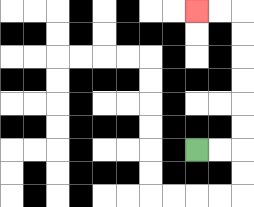{'start': '[8, 6]', 'end': '[8, 0]', 'path_directions': 'R,R,U,U,U,U,U,U,L,L', 'path_coordinates': '[[8, 6], [9, 6], [10, 6], [10, 5], [10, 4], [10, 3], [10, 2], [10, 1], [10, 0], [9, 0], [8, 0]]'}